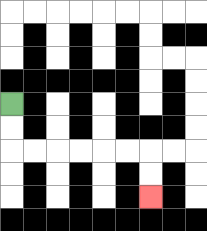{'start': '[0, 4]', 'end': '[6, 8]', 'path_directions': 'D,D,R,R,R,R,R,R,D,D', 'path_coordinates': '[[0, 4], [0, 5], [0, 6], [1, 6], [2, 6], [3, 6], [4, 6], [5, 6], [6, 6], [6, 7], [6, 8]]'}